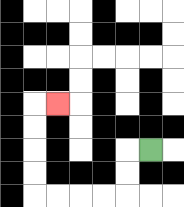{'start': '[6, 6]', 'end': '[2, 4]', 'path_directions': 'L,D,D,L,L,L,L,U,U,U,U,R', 'path_coordinates': '[[6, 6], [5, 6], [5, 7], [5, 8], [4, 8], [3, 8], [2, 8], [1, 8], [1, 7], [1, 6], [1, 5], [1, 4], [2, 4]]'}